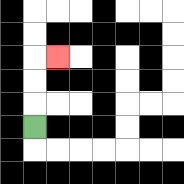{'start': '[1, 5]', 'end': '[2, 2]', 'path_directions': 'U,U,U,R', 'path_coordinates': '[[1, 5], [1, 4], [1, 3], [1, 2], [2, 2]]'}